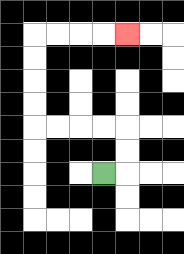{'start': '[4, 7]', 'end': '[5, 1]', 'path_directions': 'R,U,U,L,L,L,L,U,U,U,U,R,R,R,R', 'path_coordinates': '[[4, 7], [5, 7], [5, 6], [5, 5], [4, 5], [3, 5], [2, 5], [1, 5], [1, 4], [1, 3], [1, 2], [1, 1], [2, 1], [3, 1], [4, 1], [5, 1]]'}